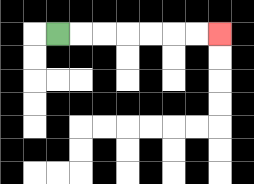{'start': '[2, 1]', 'end': '[9, 1]', 'path_directions': 'R,R,R,R,R,R,R', 'path_coordinates': '[[2, 1], [3, 1], [4, 1], [5, 1], [6, 1], [7, 1], [8, 1], [9, 1]]'}